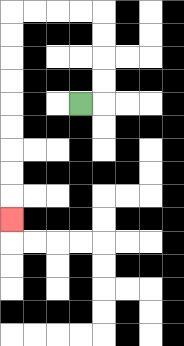{'start': '[3, 4]', 'end': '[0, 9]', 'path_directions': 'R,U,U,U,U,L,L,L,L,D,D,D,D,D,D,D,D,D', 'path_coordinates': '[[3, 4], [4, 4], [4, 3], [4, 2], [4, 1], [4, 0], [3, 0], [2, 0], [1, 0], [0, 0], [0, 1], [0, 2], [0, 3], [0, 4], [0, 5], [0, 6], [0, 7], [0, 8], [0, 9]]'}